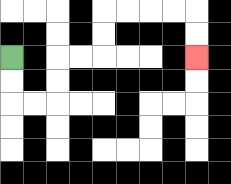{'start': '[0, 2]', 'end': '[8, 2]', 'path_directions': 'D,D,R,R,U,U,R,R,U,U,R,R,R,R,D,D', 'path_coordinates': '[[0, 2], [0, 3], [0, 4], [1, 4], [2, 4], [2, 3], [2, 2], [3, 2], [4, 2], [4, 1], [4, 0], [5, 0], [6, 0], [7, 0], [8, 0], [8, 1], [8, 2]]'}